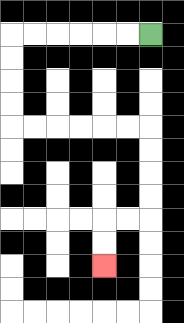{'start': '[6, 1]', 'end': '[4, 11]', 'path_directions': 'L,L,L,L,L,L,D,D,D,D,R,R,R,R,R,R,D,D,D,D,L,L,D,D', 'path_coordinates': '[[6, 1], [5, 1], [4, 1], [3, 1], [2, 1], [1, 1], [0, 1], [0, 2], [0, 3], [0, 4], [0, 5], [1, 5], [2, 5], [3, 5], [4, 5], [5, 5], [6, 5], [6, 6], [6, 7], [6, 8], [6, 9], [5, 9], [4, 9], [4, 10], [4, 11]]'}